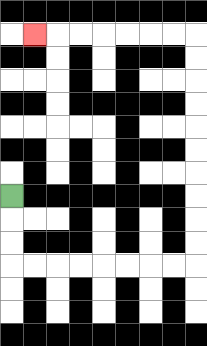{'start': '[0, 8]', 'end': '[1, 1]', 'path_directions': 'D,D,D,R,R,R,R,R,R,R,R,U,U,U,U,U,U,U,U,U,U,L,L,L,L,L,L,L', 'path_coordinates': '[[0, 8], [0, 9], [0, 10], [0, 11], [1, 11], [2, 11], [3, 11], [4, 11], [5, 11], [6, 11], [7, 11], [8, 11], [8, 10], [8, 9], [8, 8], [8, 7], [8, 6], [8, 5], [8, 4], [8, 3], [8, 2], [8, 1], [7, 1], [6, 1], [5, 1], [4, 1], [3, 1], [2, 1], [1, 1]]'}